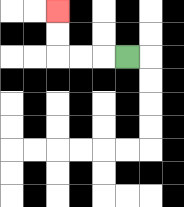{'start': '[5, 2]', 'end': '[2, 0]', 'path_directions': 'L,L,L,U,U', 'path_coordinates': '[[5, 2], [4, 2], [3, 2], [2, 2], [2, 1], [2, 0]]'}